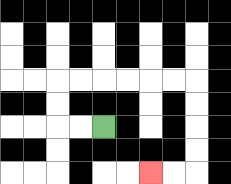{'start': '[4, 5]', 'end': '[6, 7]', 'path_directions': 'L,L,U,U,R,R,R,R,R,R,D,D,D,D,L,L', 'path_coordinates': '[[4, 5], [3, 5], [2, 5], [2, 4], [2, 3], [3, 3], [4, 3], [5, 3], [6, 3], [7, 3], [8, 3], [8, 4], [8, 5], [8, 6], [8, 7], [7, 7], [6, 7]]'}